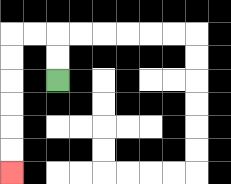{'start': '[2, 3]', 'end': '[0, 7]', 'path_directions': 'U,U,L,L,D,D,D,D,D,D', 'path_coordinates': '[[2, 3], [2, 2], [2, 1], [1, 1], [0, 1], [0, 2], [0, 3], [0, 4], [0, 5], [0, 6], [0, 7]]'}